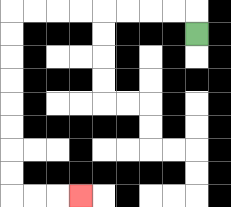{'start': '[8, 1]', 'end': '[3, 8]', 'path_directions': 'U,L,L,L,L,L,L,L,L,D,D,D,D,D,D,D,D,R,R,R', 'path_coordinates': '[[8, 1], [8, 0], [7, 0], [6, 0], [5, 0], [4, 0], [3, 0], [2, 0], [1, 0], [0, 0], [0, 1], [0, 2], [0, 3], [0, 4], [0, 5], [0, 6], [0, 7], [0, 8], [1, 8], [2, 8], [3, 8]]'}